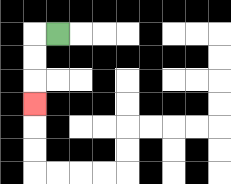{'start': '[2, 1]', 'end': '[1, 4]', 'path_directions': 'L,D,D,D', 'path_coordinates': '[[2, 1], [1, 1], [1, 2], [1, 3], [1, 4]]'}